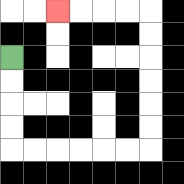{'start': '[0, 2]', 'end': '[2, 0]', 'path_directions': 'D,D,D,D,R,R,R,R,R,R,U,U,U,U,U,U,L,L,L,L', 'path_coordinates': '[[0, 2], [0, 3], [0, 4], [0, 5], [0, 6], [1, 6], [2, 6], [3, 6], [4, 6], [5, 6], [6, 6], [6, 5], [6, 4], [6, 3], [6, 2], [6, 1], [6, 0], [5, 0], [4, 0], [3, 0], [2, 0]]'}